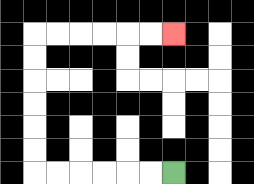{'start': '[7, 7]', 'end': '[7, 1]', 'path_directions': 'L,L,L,L,L,L,U,U,U,U,U,U,R,R,R,R,R,R', 'path_coordinates': '[[7, 7], [6, 7], [5, 7], [4, 7], [3, 7], [2, 7], [1, 7], [1, 6], [1, 5], [1, 4], [1, 3], [1, 2], [1, 1], [2, 1], [3, 1], [4, 1], [5, 1], [6, 1], [7, 1]]'}